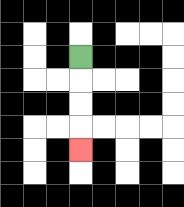{'start': '[3, 2]', 'end': '[3, 6]', 'path_directions': 'D,D,D,D', 'path_coordinates': '[[3, 2], [3, 3], [3, 4], [3, 5], [3, 6]]'}